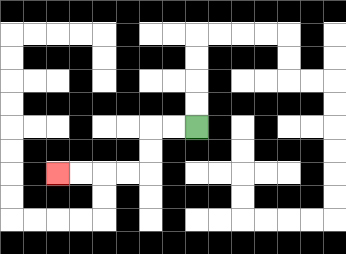{'start': '[8, 5]', 'end': '[2, 7]', 'path_directions': 'L,L,D,D,L,L,L,L', 'path_coordinates': '[[8, 5], [7, 5], [6, 5], [6, 6], [6, 7], [5, 7], [4, 7], [3, 7], [2, 7]]'}